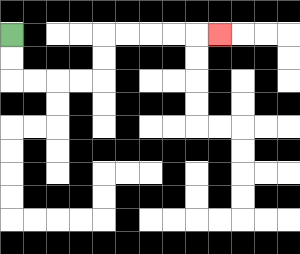{'start': '[0, 1]', 'end': '[9, 1]', 'path_directions': 'D,D,R,R,R,R,U,U,R,R,R,R,R', 'path_coordinates': '[[0, 1], [0, 2], [0, 3], [1, 3], [2, 3], [3, 3], [4, 3], [4, 2], [4, 1], [5, 1], [6, 1], [7, 1], [8, 1], [9, 1]]'}